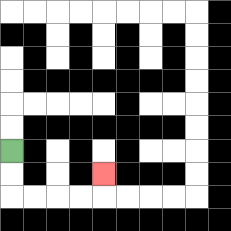{'start': '[0, 6]', 'end': '[4, 7]', 'path_directions': 'D,D,R,R,R,R,U', 'path_coordinates': '[[0, 6], [0, 7], [0, 8], [1, 8], [2, 8], [3, 8], [4, 8], [4, 7]]'}